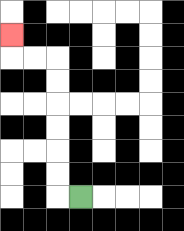{'start': '[3, 8]', 'end': '[0, 1]', 'path_directions': 'L,U,U,U,U,U,U,L,L,U', 'path_coordinates': '[[3, 8], [2, 8], [2, 7], [2, 6], [2, 5], [2, 4], [2, 3], [2, 2], [1, 2], [0, 2], [0, 1]]'}